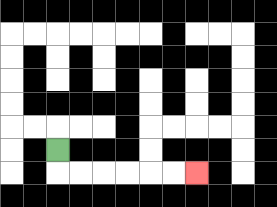{'start': '[2, 6]', 'end': '[8, 7]', 'path_directions': 'D,R,R,R,R,R,R', 'path_coordinates': '[[2, 6], [2, 7], [3, 7], [4, 7], [5, 7], [6, 7], [7, 7], [8, 7]]'}